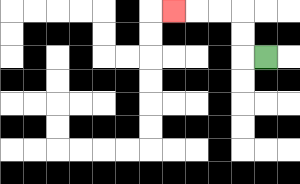{'start': '[11, 2]', 'end': '[7, 0]', 'path_directions': 'L,U,U,L,L,L', 'path_coordinates': '[[11, 2], [10, 2], [10, 1], [10, 0], [9, 0], [8, 0], [7, 0]]'}